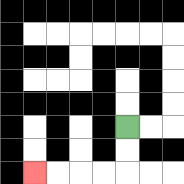{'start': '[5, 5]', 'end': '[1, 7]', 'path_directions': 'D,D,L,L,L,L', 'path_coordinates': '[[5, 5], [5, 6], [5, 7], [4, 7], [3, 7], [2, 7], [1, 7]]'}